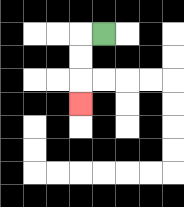{'start': '[4, 1]', 'end': '[3, 4]', 'path_directions': 'L,D,D,D', 'path_coordinates': '[[4, 1], [3, 1], [3, 2], [3, 3], [3, 4]]'}